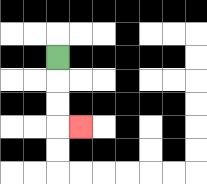{'start': '[2, 2]', 'end': '[3, 5]', 'path_directions': 'D,D,D,R', 'path_coordinates': '[[2, 2], [2, 3], [2, 4], [2, 5], [3, 5]]'}